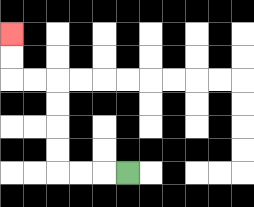{'start': '[5, 7]', 'end': '[0, 1]', 'path_directions': 'L,L,L,U,U,U,U,L,L,U,U', 'path_coordinates': '[[5, 7], [4, 7], [3, 7], [2, 7], [2, 6], [2, 5], [2, 4], [2, 3], [1, 3], [0, 3], [0, 2], [0, 1]]'}